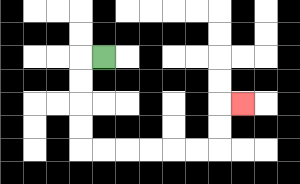{'start': '[4, 2]', 'end': '[10, 4]', 'path_directions': 'L,D,D,D,D,R,R,R,R,R,R,U,U,R', 'path_coordinates': '[[4, 2], [3, 2], [3, 3], [3, 4], [3, 5], [3, 6], [4, 6], [5, 6], [6, 6], [7, 6], [8, 6], [9, 6], [9, 5], [9, 4], [10, 4]]'}